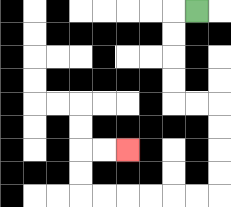{'start': '[8, 0]', 'end': '[5, 6]', 'path_directions': 'L,D,D,D,D,R,R,D,D,D,D,L,L,L,L,L,L,U,U,R,R', 'path_coordinates': '[[8, 0], [7, 0], [7, 1], [7, 2], [7, 3], [7, 4], [8, 4], [9, 4], [9, 5], [9, 6], [9, 7], [9, 8], [8, 8], [7, 8], [6, 8], [5, 8], [4, 8], [3, 8], [3, 7], [3, 6], [4, 6], [5, 6]]'}